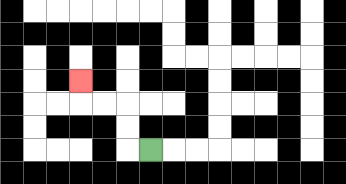{'start': '[6, 6]', 'end': '[3, 3]', 'path_directions': 'L,U,U,L,L,U', 'path_coordinates': '[[6, 6], [5, 6], [5, 5], [5, 4], [4, 4], [3, 4], [3, 3]]'}